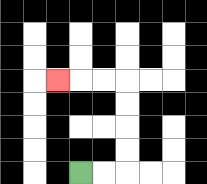{'start': '[3, 7]', 'end': '[2, 3]', 'path_directions': 'R,R,U,U,U,U,L,L,L', 'path_coordinates': '[[3, 7], [4, 7], [5, 7], [5, 6], [5, 5], [5, 4], [5, 3], [4, 3], [3, 3], [2, 3]]'}